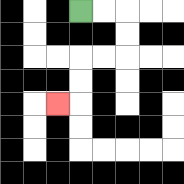{'start': '[3, 0]', 'end': '[2, 4]', 'path_directions': 'R,R,D,D,L,L,D,D,L', 'path_coordinates': '[[3, 0], [4, 0], [5, 0], [5, 1], [5, 2], [4, 2], [3, 2], [3, 3], [3, 4], [2, 4]]'}